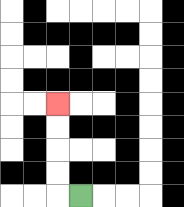{'start': '[3, 8]', 'end': '[2, 4]', 'path_directions': 'L,U,U,U,U', 'path_coordinates': '[[3, 8], [2, 8], [2, 7], [2, 6], [2, 5], [2, 4]]'}